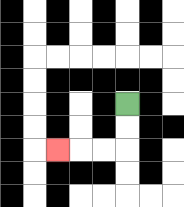{'start': '[5, 4]', 'end': '[2, 6]', 'path_directions': 'D,D,L,L,L', 'path_coordinates': '[[5, 4], [5, 5], [5, 6], [4, 6], [3, 6], [2, 6]]'}